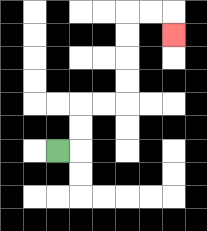{'start': '[2, 6]', 'end': '[7, 1]', 'path_directions': 'R,U,U,R,R,U,U,U,U,R,R,D', 'path_coordinates': '[[2, 6], [3, 6], [3, 5], [3, 4], [4, 4], [5, 4], [5, 3], [5, 2], [5, 1], [5, 0], [6, 0], [7, 0], [7, 1]]'}